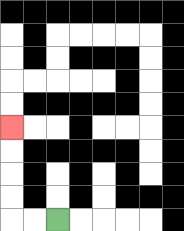{'start': '[2, 9]', 'end': '[0, 5]', 'path_directions': 'L,L,U,U,U,U', 'path_coordinates': '[[2, 9], [1, 9], [0, 9], [0, 8], [0, 7], [0, 6], [0, 5]]'}